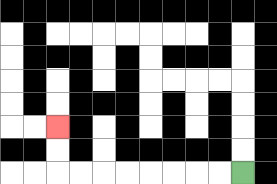{'start': '[10, 7]', 'end': '[2, 5]', 'path_directions': 'L,L,L,L,L,L,L,L,U,U', 'path_coordinates': '[[10, 7], [9, 7], [8, 7], [7, 7], [6, 7], [5, 7], [4, 7], [3, 7], [2, 7], [2, 6], [2, 5]]'}